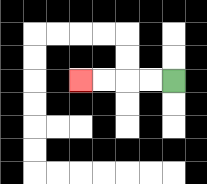{'start': '[7, 3]', 'end': '[3, 3]', 'path_directions': 'L,L,L,L', 'path_coordinates': '[[7, 3], [6, 3], [5, 3], [4, 3], [3, 3]]'}